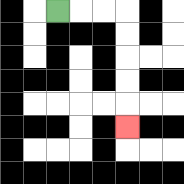{'start': '[2, 0]', 'end': '[5, 5]', 'path_directions': 'R,R,R,D,D,D,D,D', 'path_coordinates': '[[2, 0], [3, 0], [4, 0], [5, 0], [5, 1], [5, 2], [5, 3], [5, 4], [5, 5]]'}